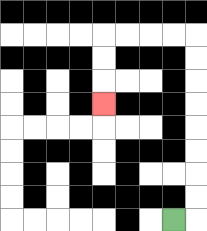{'start': '[7, 9]', 'end': '[4, 4]', 'path_directions': 'R,U,U,U,U,U,U,U,U,L,L,L,L,D,D,D', 'path_coordinates': '[[7, 9], [8, 9], [8, 8], [8, 7], [8, 6], [8, 5], [8, 4], [8, 3], [8, 2], [8, 1], [7, 1], [6, 1], [5, 1], [4, 1], [4, 2], [4, 3], [4, 4]]'}